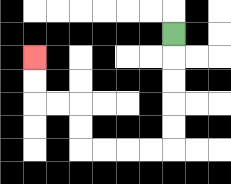{'start': '[7, 1]', 'end': '[1, 2]', 'path_directions': 'D,D,D,D,D,L,L,L,L,U,U,L,L,U,U', 'path_coordinates': '[[7, 1], [7, 2], [7, 3], [7, 4], [7, 5], [7, 6], [6, 6], [5, 6], [4, 6], [3, 6], [3, 5], [3, 4], [2, 4], [1, 4], [1, 3], [1, 2]]'}